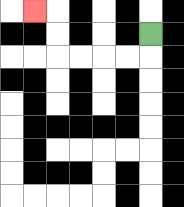{'start': '[6, 1]', 'end': '[1, 0]', 'path_directions': 'D,L,L,L,L,U,U,L', 'path_coordinates': '[[6, 1], [6, 2], [5, 2], [4, 2], [3, 2], [2, 2], [2, 1], [2, 0], [1, 0]]'}